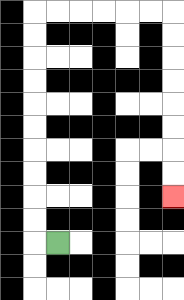{'start': '[2, 10]', 'end': '[7, 8]', 'path_directions': 'L,U,U,U,U,U,U,U,U,U,U,R,R,R,R,R,R,D,D,D,D,D,D,D,D', 'path_coordinates': '[[2, 10], [1, 10], [1, 9], [1, 8], [1, 7], [1, 6], [1, 5], [1, 4], [1, 3], [1, 2], [1, 1], [1, 0], [2, 0], [3, 0], [4, 0], [5, 0], [6, 0], [7, 0], [7, 1], [7, 2], [7, 3], [7, 4], [7, 5], [7, 6], [7, 7], [7, 8]]'}